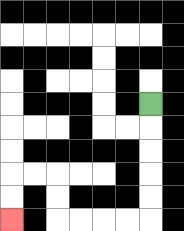{'start': '[6, 4]', 'end': '[0, 9]', 'path_directions': 'D,D,D,D,D,L,L,L,L,U,U,L,L,D,D', 'path_coordinates': '[[6, 4], [6, 5], [6, 6], [6, 7], [6, 8], [6, 9], [5, 9], [4, 9], [3, 9], [2, 9], [2, 8], [2, 7], [1, 7], [0, 7], [0, 8], [0, 9]]'}